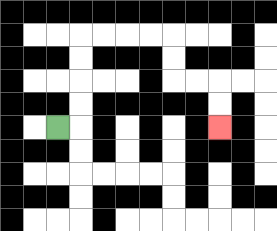{'start': '[2, 5]', 'end': '[9, 5]', 'path_directions': 'R,U,U,U,U,R,R,R,R,D,D,R,R,D,D', 'path_coordinates': '[[2, 5], [3, 5], [3, 4], [3, 3], [3, 2], [3, 1], [4, 1], [5, 1], [6, 1], [7, 1], [7, 2], [7, 3], [8, 3], [9, 3], [9, 4], [9, 5]]'}